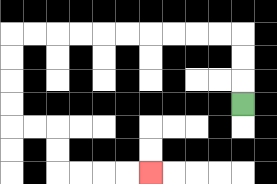{'start': '[10, 4]', 'end': '[6, 7]', 'path_directions': 'U,U,U,L,L,L,L,L,L,L,L,L,L,D,D,D,D,R,R,D,D,R,R,R,R', 'path_coordinates': '[[10, 4], [10, 3], [10, 2], [10, 1], [9, 1], [8, 1], [7, 1], [6, 1], [5, 1], [4, 1], [3, 1], [2, 1], [1, 1], [0, 1], [0, 2], [0, 3], [0, 4], [0, 5], [1, 5], [2, 5], [2, 6], [2, 7], [3, 7], [4, 7], [5, 7], [6, 7]]'}